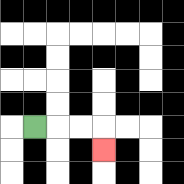{'start': '[1, 5]', 'end': '[4, 6]', 'path_directions': 'R,R,R,D', 'path_coordinates': '[[1, 5], [2, 5], [3, 5], [4, 5], [4, 6]]'}